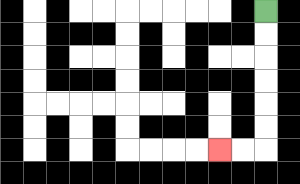{'start': '[11, 0]', 'end': '[9, 6]', 'path_directions': 'D,D,D,D,D,D,L,L', 'path_coordinates': '[[11, 0], [11, 1], [11, 2], [11, 3], [11, 4], [11, 5], [11, 6], [10, 6], [9, 6]]'}